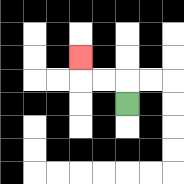{'start': '[5, 4]', 'end': '[3, 2]', 'path_directions': 'U,L,L,U', 'path_coordinates': '[[5, 4], [5, 3], [4, 3], [3, 3], [3, 2]]'}